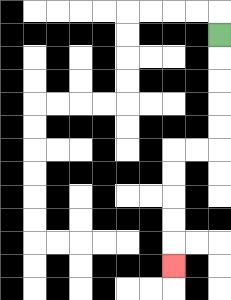{'start': '[9, 1]', 'end': '[7, 11]', 'path_directions': 'D,D,D,D,D,L,L,D,D,D,D,D', 'path_coordinates': '[[9, 1], [9, 2], [9, 3], [9, 4], [9, 5], [9, 6], [8, 6], [7, 6], [7, 7], [7, 8], [7, 9], [7, 10], [7, 11]]'}